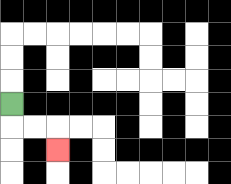{'start': '[0, 4]', 'end': '[2, 6]', 'path_directions': 'D,R,R,D', 'path_coordinates': '[[0, 4], [0, 5], [1, 5], [2, 5], [2, 6]]'}